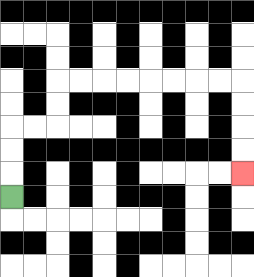{'start': '[0, 8]', 'end': '[10, 7]', 'path_directions': 'U,U,U,R,R,U,U,R,R,R,R,R,R,R,R,D,D,D,D', 'path_coordinates': '[[0, 8], [0, 7], [0, 6], [0, 5], [1, 5], [2, 5], [2, 4], [2, 3], [3, 3], [4, 3], [5, 3], [6, 3], [7, 3], [8, 3], [9, 3], [10, 3], [10, 4], [10, 5], [10, 6], [10, 7]]'}